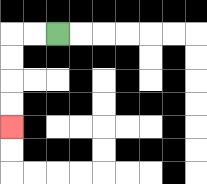{'start': '[2, 1]', 'end': '[0, 5]', 'path_directions': 'L,L,D,D,D,D', 'path_coordinates': '[[2, 1], [1, 1], [0, 1], [0, 2], [0, 3], [0, 4], [0, 5]]'}